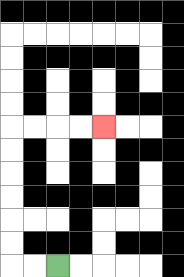{'start': '[2, 11]', 'end': '[4, 5]', 'path_directions': 'L,L,U,U,U,U,U,U,R,R,R,R', 'path_coordinates': '[[2, 11], [1, 11], [0, 11], [0, 10], [0, 9], [0, 8], [0, 7], [0, 6], [0, 5], [1, 5], [2, 5], [3, 5], [4, 5]]'}